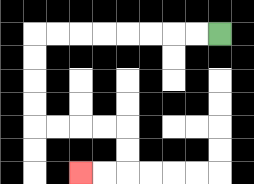{'start': '[9, 1]', 'end': '[3, 7]', 'path_directions': 'L,L,L,L,L,L,L,L,D,D,D,D,R,R,R,R,D,D,L,L', 'path_coordinates': '[[9, 1], [8, 1], [7, 1], [6, 1], [5, 1], [4, 1], [3, 1], [2, 1], [1, 1], [1, 2], [1, 3], [1, 4], [1, 5], [2, 5], [3, 5], [4, 5], [5, 5], [5, 6], [5, 7], [4, 7], [3, 7]]'}